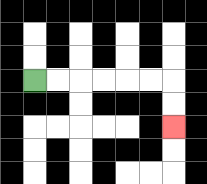{'start': '[1, 3]', 'end': '[7, 5]', 'path_directions': 'R,R,R,R,R,R,D,D', 'path_coordinates': '[[1, 3], [2, 3], [3, 3], [4, 3], [5, 3], [6, 3], [7, 3], [7, 4], [7, 5]]'}